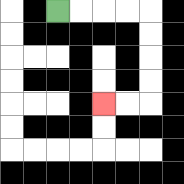{'start': '[2, 0]', 'end': '[4, 4]', 'path_directions': 'R,R,R,R,D,D,D,D,L,L', 'path_coordinates': '[[2, 0], [3, 0], [4, 0], [5, 0], [6, 0], [6, 1], [6, 2], [6, 3], [6, 4], [5, 4], [4, 4]]'}